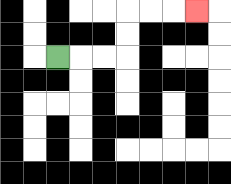{'start': '[2, 2]', 'end': '[8, 0]', 'path_directions': 'R,R,R,U,U,R,R,R', 'path_coordinates': '[[2, 2], [3, 2], [4, 2], [5, 2], [5, 1], [5, 0], [6, 0], [7, 0], [8, 0]]'}